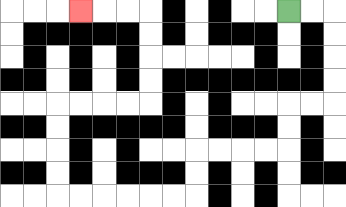{'start': '[12, 0]', 'end': '[3, 0]', 'path_directions': 'R,R,D,D,D,D,L,L,D,D,L,L,L,L,D,D,L,L,L,L,L,L,U,U,U,U,R,R,R,R,U,U,U,U,L,L,L', 'path_coordinates': '[[12, 0], [13, 0], [14, 0], [14, 1], [14, 2], [14, 3], [14, 4], [13, 4], [12, 4], [12, 5], [12, 6], [11, 6], [10, 6], [9, 6], [8, 6], [8, 7], [8, 8], [7, 8], [6, 8], [5, 8], [4, 8], [3, 8], [2, 8], [2, 7], [2, 6], [2, 5], [2, 4], [3, 4], [4, 4], [5, 4], [6, 4], [6, 3], [6, 2], [6, 1], [6, 0], [5, 0], [4, 0], [3, 0]]'}